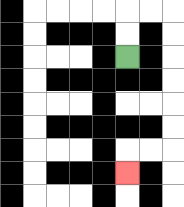{'start': '[5, 2]', 'end': '[5, 7]', 'path_directions': 'U,U,R,R,D,D,D,D,D,D,L,L,D', 'path_coordinates': '[[5, 2], [5, 1], [5, 0], [6, 0], [7, 0], [7, 1], [7, 2], [7, 3], [7, 4], [7, 5], [7, 6], [6, 6], [5, 6], [5, 7]]'}